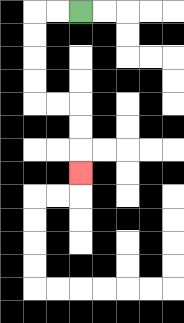{'start': '[3, 0]', 'end': '[3, 7]', 'path_directions': 'L,L,D,D,D,D,R,R,D,D,D', 'path_coordinates': '[[3, 0], [2, 0], [1, 0], [1, 1], [1, 2], [1, 3], [1, 4], [2, 4], [3, 4], [3, 5], [3, 6], [3, 7]]'}